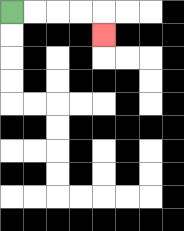{'start': '[0, 0]', 'end': '[4, 1]', 'path_directions': 'R,R,R,R,D', 'path_coordinates': '[[0, 0], [1, 0], [2, 0], [3, 0], [4, 0], [4, 1]]'}